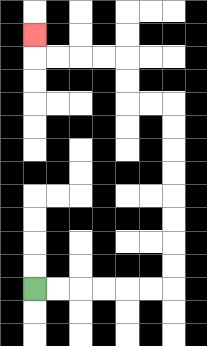{'start': '[1, 12]', 'end': '[1, 1]', 'path_directions': 'R,R,R,R,R,R,U,U,U,U,U,U,U,U,L,L,U,U,L,L,L,L,U', 'path_coordinates': '[[1, 12], [2, 12], [3, 12], [4, 12], [5, 12], [6, 12], [7, 12], [7, 11], [7, 10], [7, 9], [7, 8], [7, 7], [7, 6], [7, 5], [7, 4], [6, 4], [5, 4], [5, 3], [5, 2], [4, 2], [3, 2], [2, 2], [1, 2], [1, 1]]'}